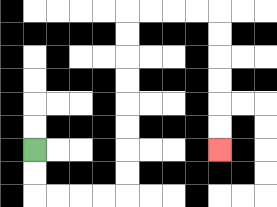{'start': '[1, 6]', 'end': '[9, 6]', 'path_directions': 'D,D,R,R,R,R,U,U,U,U,U,U,U,U,R,R,R,R,D,D,D,D,D,D', 'path_coordinates': '[[1, 6], [1, 7], [1, 8], [2, 8], [3, 8], [4, 8], [5, 8], [5, 7], [5, 6], [5, 5], [5, 4], [5, 3], [5, 2], [5, 1], [5, 0], [6, 0], [7, 0], [8, 0], [9, 0], [9, 1], [9, 2], [9, 3], [9, 4], [9, 5], [9, 6]]'}